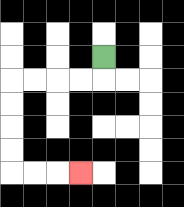{'start': '[4, 2]', 'end': '[3, 7]', 'path_directions': 'D,L,L,L,L,D,D,D,D,R,R,R', 'path_coordinates': '[[4, 2], [4, 3], [3, 3], [2, 3], [1, 3], [0, 3], [0, 4], [0, 5], [0, 6], [0, 7], [1, 7], [2, 7], [3, 7]]'}